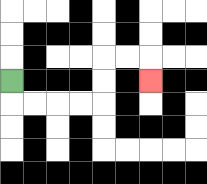{'start': '[0, 3]', 'end': '[6, 3]', 'path_directions': 'D,R,R,R,R,U,U,R,R,D', 'path_coordinates': '[[0, 3], [0, 4], [1, 4], [2, 4], [3, 4], [4, 4], [4, 3], [4, 2], [5, 2], [6, 2], [6, 3]]'}